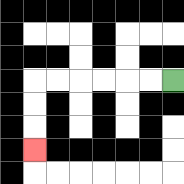{'start': '[7, 3]', 'end': '[1, 6]', 'path_directions': 'L,L,L,L,L,L,D,D,D', 'path_coordinates': '[[7, 3], [6, 3], [5, 3], [4, 3], [3, 3], [2, 3], [1, 3], [1, 4], [1, 5], [1, 6]]'}